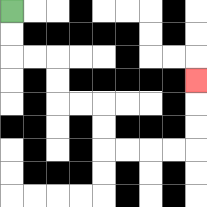{'start': '[0, 0]', 'end': '[8, 3]', 'path_directions': 'D,D,R,R,D,D,R,R,D,D,R,R,R,R,U,U,U', 'path_coordinates': '[[0, 0], [0, 1], [0, 2], [1, 2], [2, 2], [2, 3], [2, 4], [3, 4], [4, 4], [4, 5], [4, 6], [5, 6], [6, 6], [7, 6], [8, 6], [8, 5], [8, 4], [8, 3]]'}